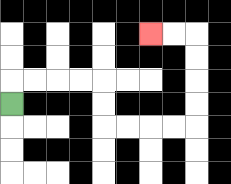{'start': '[0, 4]', 'end': '[6, 1]', 'path_directions': 'U,R,R,R,R,D,D,R,R,R,R,U,U,U,U,L,L', 'path_coordinates': '[[0, 4], [0, 3], [1, 3], [2, 3], [3, 3], [4, 3], [4, 4], [4, 5], [5, 5], [6, 5], [7, 5], [8, 5], [8, 4], [8, 3], [8, 2], [8, 1], [7, 1], [6, 1]]'}